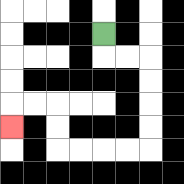{'start': '[4, 1]', 'end': '[0, 5]', 'path_directions': 'D,R,R,D,D,D,D,L,L,L,L,U,U,L,L,D', 'path_coordinates': '[[4, 1], [4, 2], [5, 2], [6, 2], [6, 3], [6, 4], [6, 5], [6, 6], [5, 6], [4, 6], [3, 6], [2, 6], [2, 5], [2, 4], [1, 4], [0, 4], [0, 5]]'}